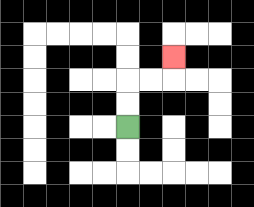{'start': '[5, 5]', 'end': '[7, 2]', 'path_directions': 'U,U,R,R,U', 'path_coordinates': '[[5, 5], [5, 4], [5, 3], [6, 3], [7, 3], [7, 2]]'}